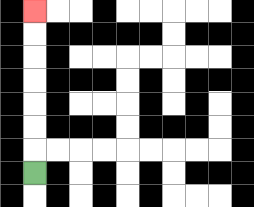{'start': '[1, 7]', 'end': '[1, 0]', 'path_directions': 'U,U,U,U,U,U,U', 'path_coordinates': '[[1, 7], [1, 6], [1, 5], [1, 4], [1, 3], [1, 2], [1, 1], [1, 0]]'}